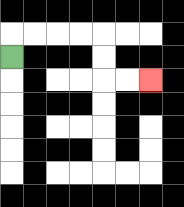{'start': '[0, 2]', 'end': '[6, 3]', 'path_directions': 'U,R,R,R,R,D,D,R,R', 'path_coordinates': '[[0, 2], [0, 1], [1, 1], [2, 1], [3, 1], [4, 1], [4, 2], [4, 3], [5, 3], [6, 3]]'}